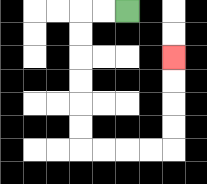{'start': '[5, 0]', 'end': '[7, 2]', 'path_directions': 'L,L,D,D,D,D,D,D,R,R,R,R,U,U,U,U', 'path_coordinates': '[[5, 0], [4, 0], [3, 0], [3, 1], [3, 2], [3, 3], [3, 4], [3, 5], [3, 6], [4, 6], [5, 6], [6, 6], [7, 6], [7, 5], [7, 4], [7, 3], [7, 2]]'}